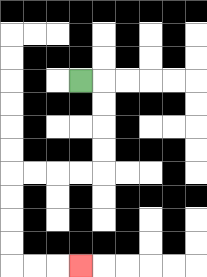{'start': '[3, 3]', 'end': '[3, 11]', 'path_directions': 'R,D,D,D,D,L,L,L,L,D,D,D,D,R,R,R', 'path_coordinates': '[[3, 3], [4, 3], [4, 4], [4, 5], [4, 6], [4, 7], [3, 7], [2, 7], [1, 7], [0, 7], [0, 8], [0, 9], [0, 10], [0, 11], [1, 11], [2, 11], [3, 11]]'}